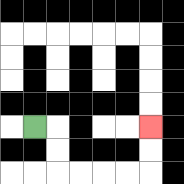{'start': '[1, 5]', 'end': '[6, 5]', 'path_directions': 'R,D,D,R,R,R,R,U,U', 'path_coordinates': '[[1, 5], [2, 5], [2, 6], [2, 7], [3, 7], [4, 7], [5, 7], [6, 7], [6, 6], [6, 5]]'}